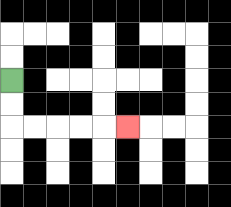{'start': '[0, 3]', 'end': '[5, 5]', 'path_directions': 'D,D,R,R,R,R,R', 'path_coordinates': '[[0, 3], [0, 4], [0, 5], [1, 5], [2, 5], [3, 5], [4, 5], [5, 5]]'}